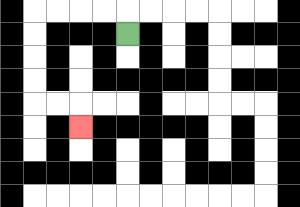{'start': '[5, 1]', 'end': '[3, 5]', 'path_directions': 'U,L,L,L,L,D,D,D,D,R,R,D', 'path_coordinates': '[[5, 1], [5, 0], [4, 0], [3, 0], [2, 0], [1, 0], [1, 1], [1, 2], [1, 3], [1, 4], [2, 4], [3, 4], [3, 5]]'}